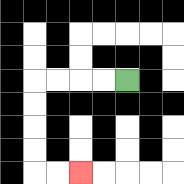{'start': '[5, 3]', 'end': '[3, 7]', 'path_directions': 'L,L,L,L,D,D,D,D,R,R', 'path_coordinates': '[[5, 3], [4, 3], [3, 3], [2, 3], [1, 3], [1, 4], [1, 5], [1, 6], [1, 7], [2, 7], [3, 7]]'}